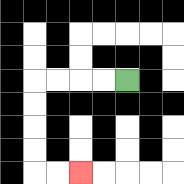{'start': '[5, 3]', 'end': '[3, 7]', 'path_directions': 'L,L,L,L,D,D,D,D,R,R', 'path_coordinates': '[[5, 3], [4, 3], [3, 3], [2, 3], [1, 3], [1, 4], [1, 5], [1, 6], [1, 7], [2, 7], [3, 7]]'}